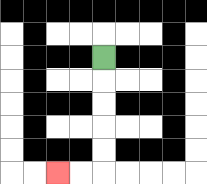{'start': '[4, 2]', 'end': '[2, 7]', 'path_directions': 'D,D,D,D,D,L,L', 'path_coordinates': '[[4, 2], [4, 3], [4, 4], [4, 5], [4, 6], [4, 7], [3, 7], [2, 7]]'}